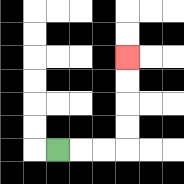{'start': '[2, 6]', 'end': '[5, 2]', 'path_directions': 'R,R,R,U,U,U,U', 'path_coordinates': '[[2, 6], [3, 6], [4, 6], [5, 6], [5, 5], [5, 4], [5, 3], [5, 2]]'}